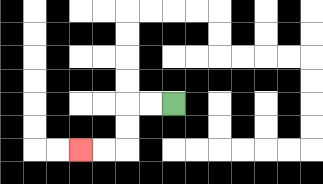{'start': '[7, 4]', 'end': '[3, 6]', 'path_directions': 'L,L,D,D,L,L', 'path_coordinates': '[[7, 4], [6, 4], [5, 4], [5, 5], [5, 6], [4, 6], [3, 6]]'}